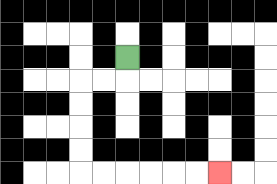{'start': '[5, 2]', 'end': '[9, 7]', 'path_directions': 'D,L,L,D,D,D,D,R,R,R,R,R,R', 'path_coordinates': '[[5, 2], [5, 3], [4, 3], [3, 3], [3, 4], [3, 5], [3, 6], [3, 7], [4, 7], [5, 7], [6, 7], [7, 7], [8, 7], [9, 7]]'}